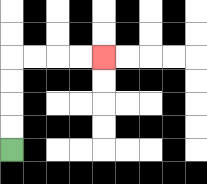{'start': '[0, 6]', 'end': '[4, 2]', 'path_directions': 'U,U,U,U,R,R,R,R', 'path_coordinates': '[[0, 6], [0, 5], [0, 4], [0, 3], [0, 2], [1, 2], [2, 2], [3, 2], [4, 2]]'}